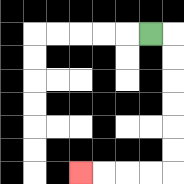{'start': '[6, 1]', 'end': '[3, 7]', 'path_directions': 'R,D,D,D,D,D,D,L,L,L,L', 'path_coordinates': '[[6, 1], [7, 1], [7, 2], [7, 3], [7, 4], [7, 5], [7, 6], [7, 7], [6, 7], [5, 7], [4, 7], [3, 7]]'}